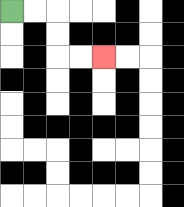{'start': '[0, 0]', 'end': '[4, 2]', 'path_directions': 'R,R,D,D,R,R', 'path_coordinates': '[[0, 0], [1, 0], [2, 0], [2, 1], [2, 2], [3, 2], [4, 2]]'}